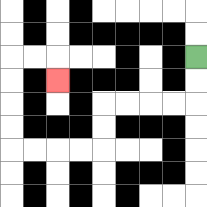{'start': '[8, 2]', 'end': '[2, 3]', 'path_directions': 'D,D,L,L,L,L,D,D,L,L,L,L,U,U,U,U,R,R,D', 'path_coordinates': '[[8, 2], [8, 3], [8, 4], [7, 4], [6, 4], [5, 4], [4, 4], [4, 5], [4, 6], [3, 6], [2, 6], [1, 6], [0, 6], [0, 5], [0, 4], [0, 3], [0, 2], [1, 2], [2, 2], [2, 3]]'}